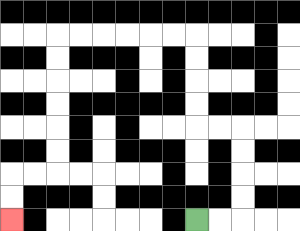{'start': '[8, 9]', 'end': '[0, 9]', 'path_directions': 'R,R,U,U,U,U,L,L,U,U,U,U,L,L,L,L,L,L,D,D,D,D,D,D,L,L,D,D', 'path_coordinates': '[[8, 9], [9, 9], [10, 9], [10, 8], [10, 7], [10, 6], [10, 5], [9, 5], [8, 5], [8, 4], [8, 3], [8, 2], [8, 1], [7, 1], [6, 1], [5, 1], [4, 1], [3, 1], [2, 1], [2, 2], [2, 3], [2, 4], [2, 5], [2, 6], [2, 7], [1, 7], [0, 7], [0, 8], [0, 9]]'}